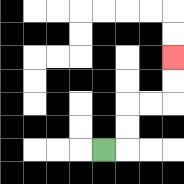{'start': '[4, 6]', 'end': '[7, 2]', 'path_directions': 'R,U,U,R,R,U,U', 'path_coordinates': '[[4, 6], [5, 6], [5, 5], [5, 4], [6, 4], [7, 4], [7, 3], [7, 2]]'}